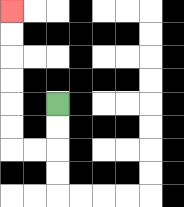{'start': '[2, 4]', 'end': '[0, 0]', 'path_directions': 'D,D,L,L,U,U,U,U,U,U', 'path_coordinates': '[[2, 4], [2, 5], [2, 6], [1, 6], [0, 6], [0, 5], [0, 4], [0, 3], [0, 2], [0, 1], [0, 0]]'}